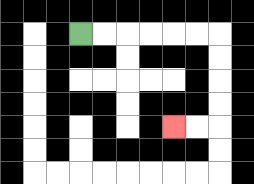{'start': '[3, 1]', 'end': '[7, 5]', 'path_directions': 'R,R,R,R,R,R,D,D,D,D,L,L', 'path_coordinates': '[[3, 1], [4, 1], [5, 1], [6, 1], [7, 1], [8, 1], [9, 1], [9, 2], [9, 3], [9, 4], [9, 5], [8, 5], [7, 5]]'}